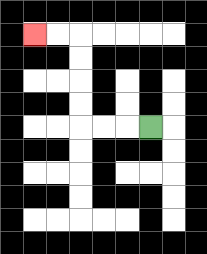{'start': '[6, 5]', 'end': '[1, 1]', 'path_directions': 'L,L,L,U,U,U,U,L,L', 'path_coordinates': '[[6, 5], [5, 5], [4, 5], [3, 5], [3, 4], [3, 3], [3, 2], [3, 1], [2, 1], [1, 1]]'}